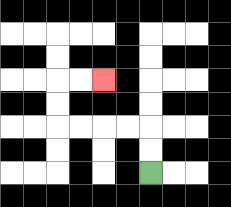{'start': '[6, 7]', 'end': '[4, 3]', 'path_directions': 'U,U,L,L,L,L,U,U,R,R', 'path_coordinates': '[[6, 7], [6, 6], [6, 5], [5, 5], [4, 5], [3, 5], [2, 5], [2, 4], [2, 3], [3, 3], [4, 3]]'}